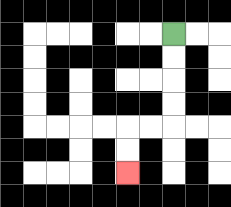{'start': '[7, 1]', 'end': '[5, 7]', 'path_directions': 'D,D,D,D,L,L,D,D', 'path_coordinates': '[[7, 1], [7, 2], [7, 3], [7, 4], [7, 5], [6, 5], [5, 5], [5, 6], [5, 7]]'}